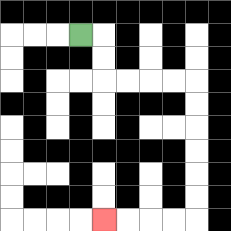{'start': '[3, 1]', 'end': '[4, 9]', 'path_directions': 'R,D,D,R,R,R,R,D,D,D,D,D,D,L,L,L,L', 'path_coordinates': '[[3, 1], [4, 1], [4, 2], [4, 3], [5, 3], [6, 3], [7, 3], [8, 3], [8, 4], [8, 5], [8, 6], [8, 7], [8, 8], [8, 9], [7, 9], [6, 9], [5, 9], [4, 9]]'}